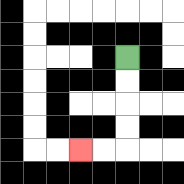{'start': '[5, 2]', 'end': '[3, 6]', 'path_directions': 'D,D,D,D,L,L', 'path_coordinates': '[[5, 2], [5, 3], [5, 4], [5, 5], [5, 6], [4, 6], [3, 6]]'}